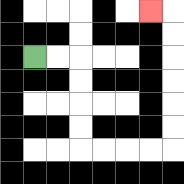{'start': '[1, 2]', 'end': '[6, 0]', 'path_directions': 'R,R,D,D,D,D,R,R,R,R,U,U,U,U,U,U,L', 'path_coordinates': '[[1, 2], [2, 2], [3, 2], [3, 3], [3, 4], [3, 5], [3, 6], [4, 6], [5, 6], [6, 6], [7, 6], [7, 5], [7, 4], [7, 3], [7, 2], [7, 1], [7, 0], [6, 0]]'}